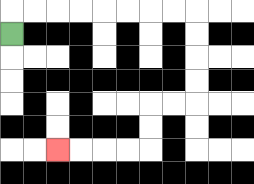{'start': '[0, 1]', 'end': '[2, 6]', 'path_directions': 'U,R,R,R,R,R,R,R,R,D,D,D,D,L,L,D,D,L,L,L,L', 'path_coordinates': '[[0, 1], [0, 0], [1, 0], [2, 0], [3, 0], [4, 0], [5, 0], [6, 0], [7, 0], [8, 0], [8, 1], [8, 2], [8, 3], [8, 4], [7, 4], [6, 4], [6, 5], [6, 6], [5, 6], [4, 6], [3, 6], [2, 6]]'}